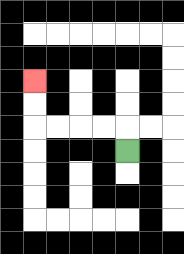{'start': '[5, 6]', 'end': '[1, 3]', 'path_directions': 'U,L,L,L,L,U,U', 'path_coordinates': '[[5, 6], [5, 5], [4, 5], [3, 5], [2, 5], [1, 5], [1, 4], [1, 3]]'}